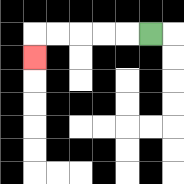{'start': '[6, 1]', 'end': '[1, 2]', 'path_directions': 'L,L,L,L,L,D', 'path_coordinates': '[[6, 1], [5, 1], [4, 1], [3, 1], [2, 1], [1, 1], [1, 2]]'}